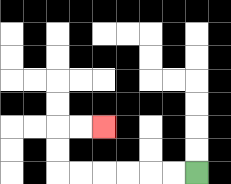{'start': '[8, 7]', 'end': '[4, 5]', 'path_directions': 'L,L,L,L,L,L,U,U,R,R', 'path_coordinates': '[[8, 7], [7, 7], [6, 7], [5, 7], [4, 7], [3, 7], [2, 7], [2, 6], [2, 5], [3, 5], [4, 5]]'}